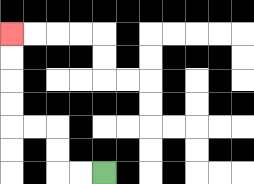{'start': '[4, 7]', 'end': '[0, 1]', 'path_directions': 'L,L,U,U,L,L,U,U,U,U', 'path_coordinates': '[[4, 7], [3, 7], [2, 7], [2, 6], [2, 5], [1, 5], [0, 5], [0, 4], [0, 3], [0, 2], [0, 1]]'}